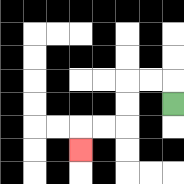{'start': '[7, 4]', 'end': '[3, 6]', 'path_directions': 'U,L,L,D,D,L,L,D', 'path_coordinates': '[[7, 4], [7, 3], [6, 3], [5, 3], [5, 4], [5, 5], [4, 5], [3, 5], [3, 6]]'}